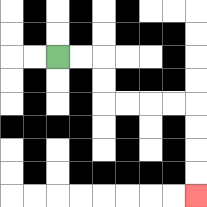{'start': '[2, 2]', 'end': '[8, 8]', 'path_directions': 'R,R,D,D,R,R,R,R,D,D,D,D', 'path_coordinates': '[[2, 2], [3, 2], [4, 2], [4, 3], [4, 4], [5, 4], [6, 4], [7, 4], [8, 4], [8, 5], [8, 6], [8, 7], [8, 8]]'}